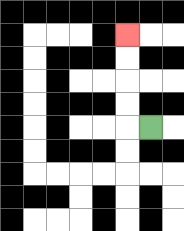{'start': '[6, 5]', 'end': '[5, 1]', 'path_directions': 'L,U,U,U,U', 'path_coordinates': '[[6, 5], [5, 5], [5, 4], [5, 3], [5, 2], [5, 1]]'}